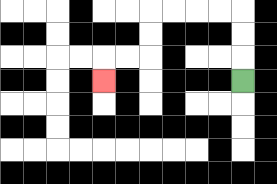{'start': '[10, 3]', 'end': '[4, 3]', 'path_directions': 'U,U,U,L,L,L,L,D,D,L,L,D', 'path_coordinates': '[[10, 3], [10, 2], [10, 1], [10, 0], [9, 0], [8, 0], [7, 0], [6, 0], [6, 1], [6, 2], [5, 2], [4, 2], [4, 3]]'}